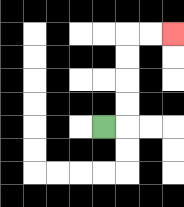{'start': '[4, 5]', 'end': '[7, 1]', 'path_directions': 'R,U,U,U,U,R,R', 'path_coordinates': '[[4, 5], [5, 5], [5, 4], [5, 3], [5, 2], [5, 1], [6, 1], [7, 1]]'}